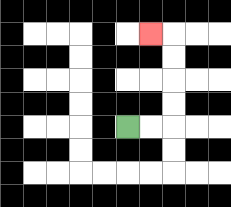{'start': '[5, 5]', 'end': '[6, 1]', 'path_directions': 'R,R,U,U,U,U,L', 'path_coordinates': '[[5, 5], [6, 5], [7, 5], [7, 4], [7, 3], [7, 2], [7, 1], [6, 1]]'}